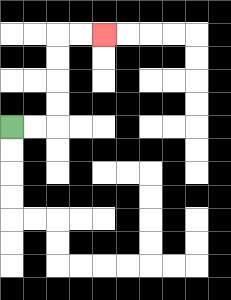{'start': '[0, 5]', 'end': '[4, 1]', 'path_directions': 'R,R,U,U,U,U,R,R', 'path_coordinates': '[[0, 5], [1, 5], [2, 5], [2, 4], [2, 3], [2, 2], [2, 1], [3, 1], [4, 1]]'}